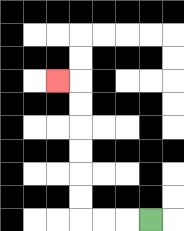{'start': '[6, 9]', 'end': '[2, 3]', 'path_directions': 'L,L,L,U,U,U,U,U,U,L', 'path_coordinates': '[[6, 9], [5, 9], [4, 9], [3, 9], [3, 8], [3, 7], [3, 6], [3, 5], [3, 4], [3, 3], [2, 3]]'}